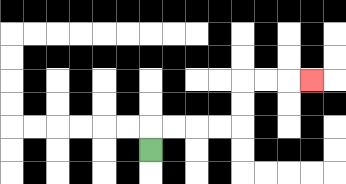{'start': '[6, 6]', 'end': '[13, 3]', 'path_directions': 'U,R,R,R,R,U,U,R,R,R', 'path_coordinates': '[[6, 6], [6, 5], [7, 5], [8, 5], [9, 5], [10, 5], [10, 4], [10, 3], [11, 3], [12, 3], [13, 3]]'}